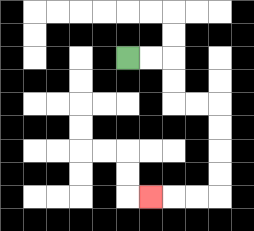{'start': '[5, 2]', 'end': '[6, 8]', 'path_directions': 'R,R,D,D,R,R,D,D,D,D,L,L,L', 'path_coordinates': '[[5, 2], [6, 2], [7, 2], [7, 3], [7, 4], [8, 4], [9, 4], [9, 5], [9, 6], [9, 7], [9, 8], [8, 8], [7, 8], [6, 8]]'}